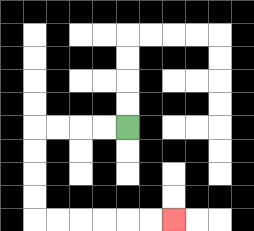{'start': '[5, 5]', 'end': '[7, 9]', 'path_directions': 'L,L,L,L,D,D,D,D,R,R,R,R,R,R', 'path_coordinates': '[[5, 5], [4, 5], [3, 5], [2, 5], [1, 5], [1, 6], [1, 7], [1, 8], [1, 9], [2, 9], [3, 9], [4, 9], [5, 9], [6, 9], [7, 9]]'}